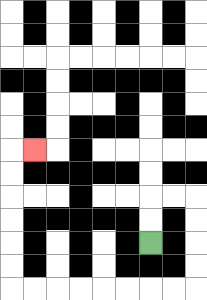{'start': '[6, 10]', 'end': '[1, 6]', 'path_directions': 'U,U,R,R,D,D,D,D,L,L,L,L,L,L,L,L,U,U,U,U,U,U,R', 'path_coordinates': '[[6, 10], [6, 9], [6, 8], [7, 8], [8, 8], [8, 9], [8, 10], [8, 11], [8, 12], [7, 12], [6, 12], [5, 12], [4, 12], [3, 12], [2, 12], [1, 12], [0, 12], [0, 11], [0, 10], [0, 9], [0, 8], [0, 7], [0, 6], [1, 6]]'}